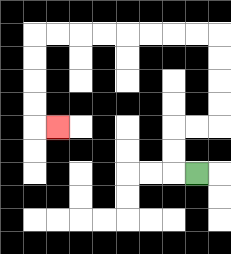{'start': '[8, 7]', 'end': '[2, 5]', 'path_directions': 'L,U,U,R,R,U,U,U,U,L,L,L,L,L,L,L,L,D,D,D,D,R', 'path_coordinates': '[[8, 7], [7, 7], [7, 6], [7, 5], [8, 5], [9, 5], [9, 4], [9, 3], [9, 2], [9, 1], [8, 1], [7, 1], [6, 1], [5, 1], [4, 1], [3, 1], [2, 1], [1, 1], [1, 2], [1, 3], [1, 4], [1, 5], [2, 5]]'}